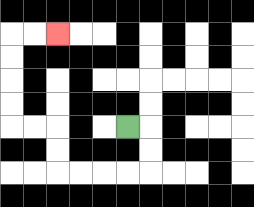{'start': '[5, 5]', 'end': '[2, 1]', 'path_directions': 'R,D,D,L,L,L,L,U,U,L,L,U,U,U,U,R,R', 'path_coordinates': '[[5, 5], [6, 5], [6, 6], [6, 7], [5, 7], [4, 7], [3, 7], [2, 7], [2, 6], [2, 5], [1, 5], [0, 5], [0, 4], [0, 3], [0, 2], [0, 1], [1, 1], [2, 1]]'}